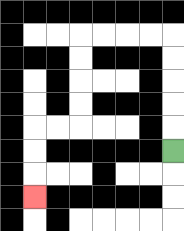{'start': '[7, 6]', 'end': '[1, 8]', 'path_directions': 'U,U,U,U,U,L,L,L,L,D,D,D,D,L,L,D,D,D', 'path_coordinates': '[[7, 6], [7, 5], [7, 4], [7, 3], [7, 2], [7, 1], [6, 1], [5, 1], [4, 1], [3, 1], [3, 2], [3, 3], [3, 4], [3, 5], [2, 5], [1, 5], [1, 6], [1, 7], [1, 8]]'}